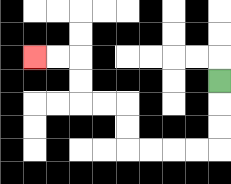{'start': '[9, 3]', 'end': '[1, 2]', 'path_directions': 'D,D,D,L,L,L,L,U,U,L,L,U,U,L,L', 'path_coordinates': '[[9, 3], [9, 4], [9, 5], [9, 6], [8, 6], [7, 6], [6, 6], [5, 6], [5, 5], [5, 4], [4, 4], [3, 4], [3, 3], [3, 2], [2, 2], [1, 2]]'}